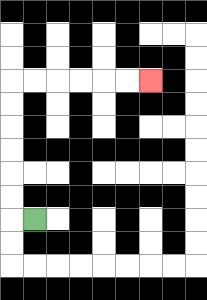{'start': '[1, 9]', 'end': '[6, 3]', 'path_directions': 'L,U,U,U,U,U,U,R,R,R,R,R,R', 'path_coordinates': '[[1, 9], [0, 9], [0, 8], [0, 7], [0, 6], [0, 5], [0, 4], [0, 3], [1, 3], [2, 3], [3, 3], [4, 3], [5, 3], [6, 3]]'}